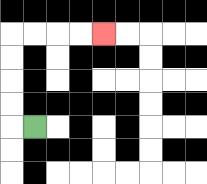{'start': '[1, 5]', 'end': '[4, 1]', 'path_directions': 'L,U,U,U,U,R,R,R,R', 'path_coordinates': '[[1, 5], [0, 5], [0, 4], [0, 3], [0, 2], [0, 1], [1, 1], [2, 1], [3, 1], [4, 1]]'}